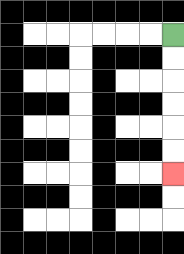{'start': '[7, 1]', 'end': '[7, 7]', 'path_directions': 'D,D,D,D,D,D', 'path_coordinates': '[[7, 1], [7, 2], [7, 3], [7, 4], [7, 5], [7, 6], [7, 7]]'}